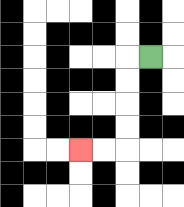{'start': '[6, 2]', 'end': '[3, 6]', 'path_directions': 'L,D,D,D,D,L,L', 'path_coordinates': '[[6, 2], [5, 2], [5, 3], [5, 4], [5, 5], [5, 6], [4, 6], [3, 6]]'}